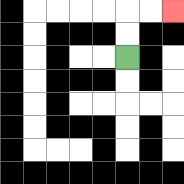{'start': '[5, 2]', 'end': '[7, 0]', 'path_directions': 'U,U,R,R', 'path_coordinates': '[[5, 2], [5, 1], [5, 0], [6, 0], [7, 0]]'}